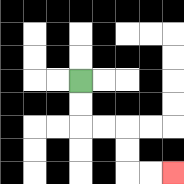{'start': '[3, 3]', 'end': '[7, 7]', 'path_directions': 'D,D,R,R,D,D,R,R', 'path_coordinates': '[[3, 3], [3, 4], [3, 5], [4, 5], [5, 5], [5, 6], [5, 7], [6, 7], [7, 7]]'}